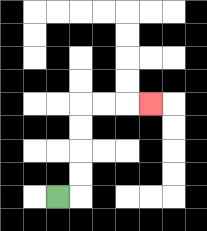{'start': '[2, 8]', 'end': '[6, 4]', 'path_directions': 'R,U,U,U,U,R,R,R', 'path_coordinates': '[[2, 8], [3, 8], [3, 7], [3, 6], [3, 5], [3, 4], [4, 4], [5, 4], [6, 4]]'}